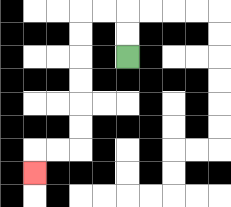{'start': '[5, 2]', 'end': '[1, 7]', 'path_directions': 'U,U,L,L,D,D,D,D,D,D,L,L,D', 'path_coordinates': '[[5, 2], [5, 1], [5, 0], [4, 0], [3, 0], [3, 1], [3, 2], [3, 3], [3, 4], [3, 5], [3, 6], [2, 6], [1, 6], [1, 7]]'}